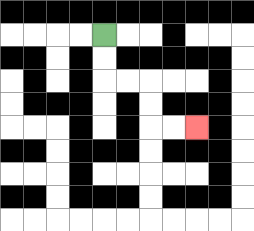{'start': '[4, 1]', 'end': '[8, 5]', 'path_directions': 'D,D,R,R,D,D,R,R', 'path_coordinates': '[[4, 1], [4, 2], [4, 3], [5, 3], [6, 3], [6, 4], [6, 5], [7, 5], [8, 5]]'}